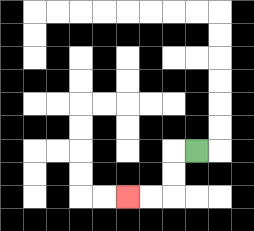{'start': '[8, 6]', 'end': '[5, 8]', 'path_directions': 'L,D,D,L,L', 'path_coordinates': '[[8, 6], [7, 6], [7, 7], [7, 8], [6, 8], [5, 8]]'}